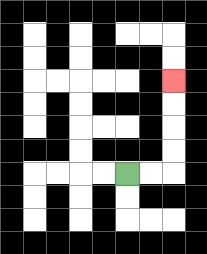{'start': '[5, 7]', 'end': '[7, 3]', 'path_directions': 'R,R,U,U,U,U', 'path_coordinates': '[[5, 7], [6, 7], [7, 7], [7, 6], [7, 5], [7, 4], [7, 3]]'}